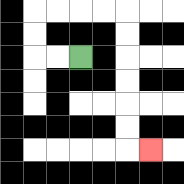{'start': '[3, 2]', 'end': '[6, 6]', 'path_directions': 'L,L,U,U,R,R,R,R,D,D,D,D,D,D,R', 'path_coordinates': '[[3, 2], [2, 2], [1, 2], [1, 1], [1, 0], [2, 0], [3, 0], [4, 0], [5, 0], [5, 1], [5, 2], [5, 3], [5, 4], [5, 5], [5, 6], [6, 6]]'}